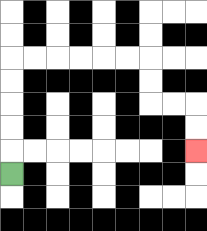{'start': '[0, 7]', 'end': '[8, 6]', 'path_directions': 'U,U,U,U,U,R,R,R,R,R,R,D,D,R,R,D,D', 'path_coordinates': '[[0, 7], [0, 6], [0, 5], [0, 4], [0, 3], [0, 2], [1, 2], [2, 2], [3, 2], [4, 2], [5, 2], [6, 2], [6, 3], [6, 4], [7, 4], [8, 4], [8, 5], [8, 6]]'}